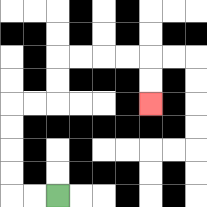{'start': '[2, 8]', 'end': '[6, 4]', 'path_directions': 'L,L,U,U,U,U,R,R,U,U,R,R,R,R,D,D', 'path_coordinates': '[[2, 8], [1, 8], [0, 8], [0, 7], [0, 6], [0, 5], [0, 4], [1, 4], [2, 4], [2, 3], [2, 2], [3, 2], [4, 2], [5, 2], [6, 2], [6, 3], [6, 4]]'}